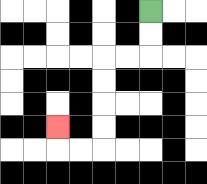{'start': '[6, 0]', 'end': '[2, 5]', 'path_directions': 'D,D,L,L,D,D,D,D,L,L,U', 'path_coordinates': '[[6, 0], [6, 1], [6, 2], [5, 2], [4, 2], [4, 3], [4, 4], [4, 5], [4, 6], [3, 6], [2, 6], [2, 5]]'}